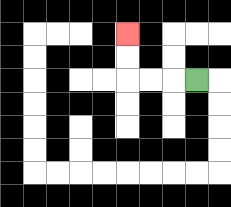{'start': '[8, 3]', 'end': '[5, 1]', 'path_directions': 'L,L,L,U,U', 'path_coordinates': '[[8, 3], [7, 3], [6, 3], [5, 3], [5, 2], [5, 1]]'}